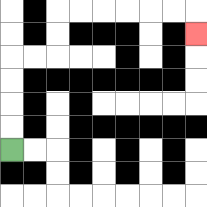{'start': '[0, 6]', 'end': '[8, 1]', 'path_directions': 'U,U,U,U,R,R,U,U,R,R,R,R,R,R,D', 'path_coordinates': '[[0, 6], [0, 5], [0, 4], [0, 3], [0, 2], [1, 2], [2, 2], [2, 1], [2, 0], [3, 0], [4, 0], [5, 0], [6, 0], [7, 0], [8, 0], [8, 1]]'}